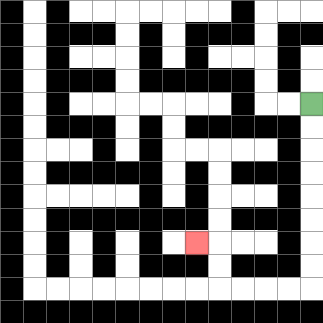{'start': '[13, 4]', 'end': '[8, 10]', 'path_directions': 'D,D,D,D,D,D,D,D,L,L,L,L,U,U,L', 'path_coordinates': '[[13, 4], [13, 5], [13, 6], [13, 7], [13, 8], [13, 9], [13, 10], [13, 11], [13, 12], [12, 12], [11, 12], [10, 12], [9, 12], [9, 11], [9, 10], [8, 10]]'}